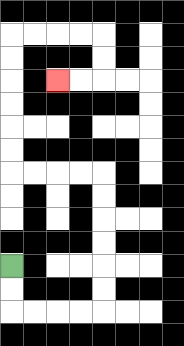{'start': '[0, 11]', 'end': '[2, 3]', 'path_directions': 'D,D,R,R,R,R,U,U,U,U,U,U,L,L,L,L,U,U,U,U,U,U,R,R,R,R,D,D,L,L', 'path_coordinates': '[[0, 11], [0, 12], [0, 13], [1, 13], [2, 13], [3, 13], [4, 13], [4, 12], [4, 11], [4, 10], [4, 9], [4, 8], [4, 7], [3, 7], [2, 7], [1, 7], [0, 7], [0, 6], [0, 5], [0, 4], [0, 3], [0, 2], [0, 1], [1, 1], [2, 1], [3, 1], [4, 1], [4, 2], [4, 3], [3, 3], [2, 3]]'}